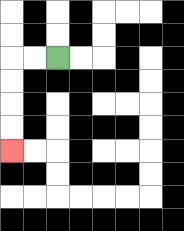{'start': '[2, 2]', 'end': '[0, 6]', 'path_directions': 'L,L,D,D,D,D', 'path_coordinates': '[[2, 2], [1, 2], [0, 2], [0, 3], [0, 4], [0, 5], [0, 6]]'}